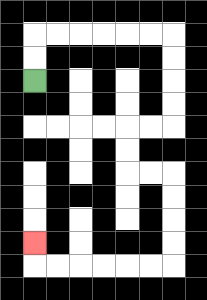{'start': '[1, 3]', 'end': '[1, 10]', 'path_directions': 'U,U,R,R,R,R,R,R,D,D,D,D,L,L,D,D,R,R,D,D,D,D,L,L,L,L,L,L,U', 'path_coordinates': '[[1, 3], [1, 2], [1, 1], [2, 1], [3, 1], [4, 1], [5, 1], [6, 1], [7, 1], [7, 2], [7, 3], [7, 4], [7, 5], [6, 5], [5, 5], [5, 6], [5, 7], [6, 7], [7, 7], [7, 8], [7, 9], [7, 10], [7, 11], [6, 11], [5, 11], [4, 11], [3, 11], [2, 11], [1, 11], [1, 10]]'}